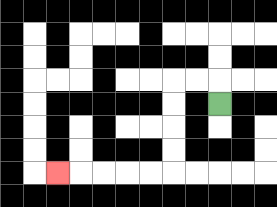{'start': '[9, 4]', 'end': '[2, 7]', 'path_directions': 'U,L,L,D,D,D,D,L,L,L,L,L', 'path_coordinates': '[[9, 4], [9, 3], [8, 3], [7, 3], [7, 4], [7, 5], [7, 6], [7, 7], [6, 7], [5, 7], [4, 7], [3, 7], [2, 7]]'}